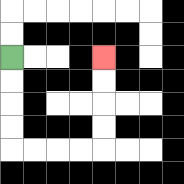{'start': '[0, 2]', 'end': '[4, 2]', 'path_directions': 'D,D,D,D,R,R,R,R,U,U,U,U', 'path_coordinates': '[[0, 2], [0, 3], [0, 4], [0, 5], [0, 6], [1, 6], [2, 6], [3, 6], [4, 6], [4, 5], [4, 4], [4, 3], [4, 2]]'}